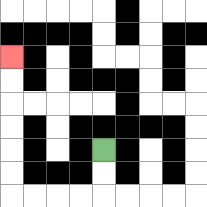{'start': '[4, 6]', 'end': '[0, 2]', 'path_directions': 'D,D,L,L,L,L,U,U,U,U,U,U', 'path_coordinates': '[[4, 6], [4, 7], [4, 8], [3, 8], [2, 8], [1, 8], [0, 8], [0, 7], [0, 6], [0, 5], [0, 4], [0, 3], [0, 2]]'}